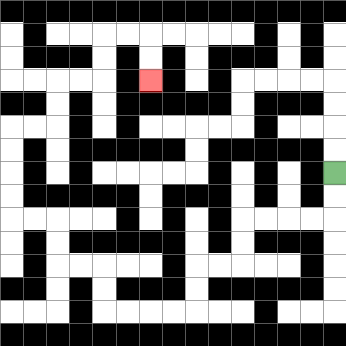{'start': '[14, 7]', 'end': '[6, 3]', 'path_directions': 'D,D,L,L,L,L,D,D,L,L,D,D,L,L,L,L,U,U,L,L,U,U,L,L,U,U,U,U,R,R,U,U,R,R,U,U,R,R,D,D', 'path_coordinates': '[[14, 7], [14, 8], [14, 9], [13, 9], [12, 9], [11, 9], [10, 9], [10, 10], [10, 11], [9, 11], [8, 11], [8, 12], [8, 13], [7, 13], [6, 13], [5, 13], [4, 13], [4, 12], [4, 11], [3, 11], [2, 11], [2, 10], [2, 9], [1, 9], [0, 9], [0, 8], [0, 7], [0, 6], [0, 5], [1, 5], [2, 5], [2, 4], [2, 3], [3, 3], [4, 3], [4, 2], [4, 1], [5, 1], [6, 1], [6, 2], [6, 3]]'}